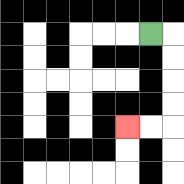{'start': '[6, 1]', 'end': '[5, 5]', 'path_directions': 'R,D,D,D,D,L,L', 'path_coordinates': '[[6, 1], [7, 1], [7, 2], [7, 3], [7, 4], [7, 5], [6, 5], [5, 5]]'}